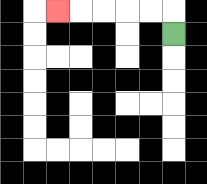{'start': '[7, 1]', 'end': '[2, 0]', 'path_directions': 'U,L,L,L,L,L', 'path_coordinates': '[[7, 1], [7, 0], [6, 0], [5, 0], [4, 0], [3, 0], [2, 0]]'}